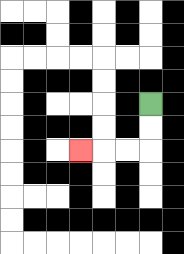{'start': '[6, 4]', 'end': '[3, 6]', 'path_directions': 'D,D,L,L,L', 'path_coordinates': '[[6, 4], [6, 5], [6, 6], [5, 6], [4, 6], [3, 6]]'}